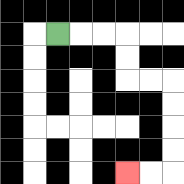{'start': '[2, 1]', 'end': '[5, 7]', 'path_directions': 'R,R,R,D,D,R,R,D,D,D,D,L,L', 'path_coordinates': '[[2, 1], [3, 1], [4, 1], [5, 1], [5, 2], [5, 3], [6, 3], [7, 3], [7, 4], [7, 5], [7, 6], [7, 7], [6, 7], [5, 7]]'}